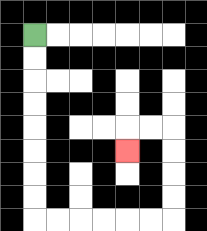{'start': '[1, 1]', 'end': '[5, 6]', 'path_directions': 'D,D,D,D,D,D,D,D,R,R,R,R,R,R,U,U,U,U,L,L,D', 'path_coordinates': '[[1, 1], [1, 2], [1, 3], [1, 4], [1, 5], [1, 6], [1, 7], [1, 8], [1, 9], [2, 9], [3, 9], [4, 9], [5, 9], [6, 9], [7, 9], [7, 8], [7, 7], [7, 6], [7, 5], [6, 5], [5, 5], [5, 6]]'}